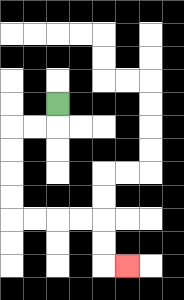{'start': '[2, 4]', 'end': '[5, 11]', 'path_directions': 'D,L,L,D,D,D,D,R,R,R,R,D,D,R', 'path_coordinates': '[[2, 4], [2, 5], [1, 5], [0, 5], [0, 6], [0, 7], [0, 8], [0, 9], [1, 9], [2, 9], [3, 9], [4, 9], [4, 10], [4, 11], [5, 11]]'}